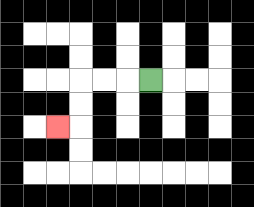{'start': '[6, 3]', 'end': '[2, 5]', 'path_directions': 'L,L,L,D,D,L', 'path_coordinates': '[[6, 3], [5, 3], [4, 3], [3, 3], [3, 4], [3, 5], [2, 5]]'}